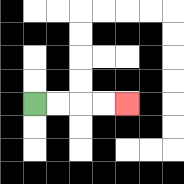{'start': '[1, 4]', 'end': '[5, 4]', 'path_directions': 'R,R,R,R', 'path_coordinates': '[[1, 4], [2, 4], [3, 4], [4, 4], [5, 4]]'}